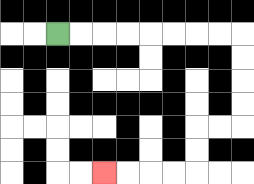{'start': '[2, 1]', 'end': '[4, 7]', 'path_directions': 'R,R,R,R,R,R,R,R,D,D,D,D,L,L,D,D,L,L,L,L', 'path_coordinates': '[[2, 1], [3, 1], [4, 1], [5, 1], [6, 1], [7, 1], [8, 1], [9, 1], [10, 1], [10, 2], [10, 3], [10, 4], [10, 5], [9, 5], [8, 5], [8, 6], [8, 7], [7, 7], [6, 7], [5, 7], [4, 7]]'}